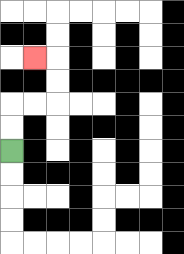{'start': '[0, 6]', 'end': '[1, 2]', 'path_directions': 'U,U,R,R,U,U,L', 'path_coordinates': '[[0, 6], [0, 5], [0, 4], [1, 4], [2, 4], [2, 3], [2, 2], [1, 2]]'}